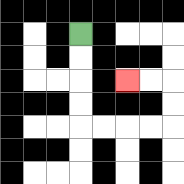{'start': '[3, 1]', 'end': '[5, 3]', 'path_directions': 'D,D,D,D,R,R,R,R,U,U,L,L', 'path_coordinates': '[[3, 1], [3, 2], [3, 3], [3, 4], [3, 5], [4, 5], [5, 5], [6, 5], [7, 5], [7, 4], [7, 3], [6, 3], [5, 3]]'}